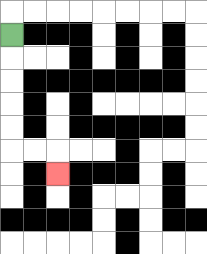{'start': '[0, 1]', 'end': '[2, 7]', 'path_directions': 'D,D,D,D,D,R,R,D', 'path_coordinates': '[[0, 1], [0, 2], [0, 3], [0, 4], [0, 5], [0, 6], [1, 6], [2, 6], [2, 7]]'}